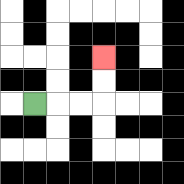{'start': '[1, 4]', 'end': '[4, 2]', 'path_directions': 'R,R,R,U,U', 'path_coordinates': '[[1, 4], [2, 4], [3, 4], [4, 4], [4, 3], [4, 2]]'}